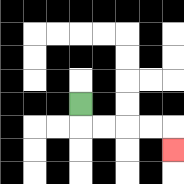{'start': '[3, 4]', 'end': '[7, 6]', 'path_directions': 'D,R,R,R,R,D', 'path_coordinates': '[[3, 4], [3, 5], [4, 5], [5, 5], [6, 5], [7, 5], [7, 6]]'}